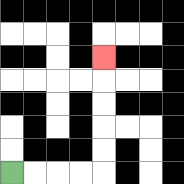{'start': '[0, 7]', 'end': '[4, 2]', 'path_directions': 'R,R,R,R,U,U,U,U,U', 'path_coordinates': '[[0, 7], [1, 7], [2, 7], [3, 7], [4, 7], [4, 6], [4, 5], [4, 4], [4, 3], [4, 2]]'}